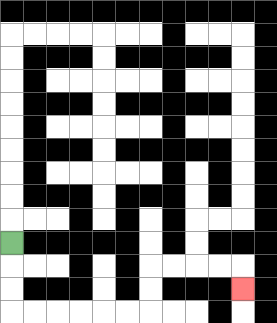{'start': '[0, 10]', 'end': '[10, 12]', 'path_directions': 'D,D,D,R,R,R,R,R,R,U,U,R,R,R,R,D', 'path_coordinates': '[[0, 10], [0, 11], [0, 12], [0, 13], [1, 13], [2, 13], [3, 13], [4, 13], [5, 13], [6, 13], [6, 12], [6, 11], [7, 11], [8, 11], [9, 11], [10, 11], [10, 12]]'}